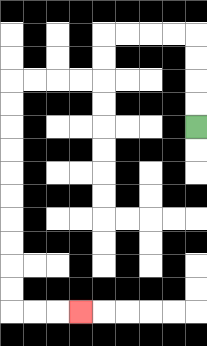{'start': '[8, 5]', 'end': '[3, 13]', 'path_directions': 'U,U,U,U,L,L,L,L,D,D,L,L,L,L,D,D,D,D,D,D,D,D,D,D,R,R,R', 'path_coordinates': '[[8, 5], [8, 4], [8, 3], [8, 2], [8, 1], [7, 1], [6, 1], [5, 1], [4, 1], [4, 2], [4, 3], [3, 3], [2, 3], [1, 3], [0, 3], [0, 4], [0, 5], [0, 6], [0, 7], [0, 8], [0, 9], [0, 10], [0, 11], [0, 12], [0, 13], [1, 13], [2, 13], [3, 13]]'}